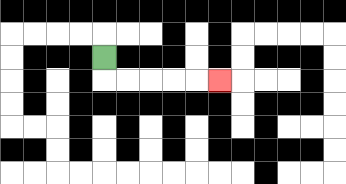{'start': '[4, 2]', 'end': '[9, 3]', 'path_directions': 'D,R,R,R,R,R', 'path_coordinates': '[[4, 2], [4, 3], [5, 3], [6, 3], [7, 3], [8, 3], [9, 3]]'}